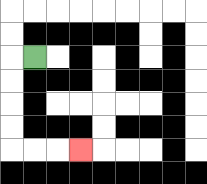{'start': '[1, 2]', 'end': '[3, 6]', 'path_directions': 'L,D,D,D,D,R,R,R', 'path_coordinates': '[[1, 2], [0, 2], [0, 3], [0, 4], [0, 5], [0, 6], [1, 6], [2, 6], [3, 6]]'}